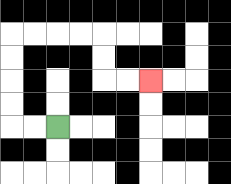{'start': '[2, 5]', 'end': '[6, 3]', 'path_directions': 'L,L,U,U,U,U,R,R,R,R,D,D,R,R', 'path_coordinates': '[[2, 5], [1, 5], [0, 5], [0, 4], [0, 3], [0, 2], [0, 1], [1, 1], [2, 1], [3, 1], [4, 1], [4, 2], [4, 3], [5, 3], [6, 3]]'}